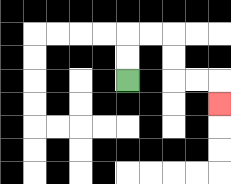{'start': '[5, 3]', 'end': '[9, 4]', 'path_directions': 'U,U,R,R,D,D,R,R,D', 'path_coordinates': '[[5, 3], [5, 2], [5, 1], [6, 1], [7, 1], [7, 2], [7, 3], [8, 3], [9, 3], [9, 4]]'}